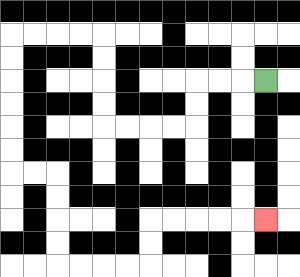{'start': '[11, 3]', 'end': '[11, 9]', 'path_directions': 'L,L,L,D,D,L,L,L,L,U,U,U,U,L,L,L,L,D,D,D,D,D,D,R,R,D,D,D,D,R,R,R,R,U,U,R,R,R,R,R', 'path_coordinates': '[[11, 3], [10, 3], [9, 3], [8, 3], [8, 4], [8, 5], [7, 5], [6, 5], [5, 5], [4, 5], [4, 4], [4, 3], [4, 2], [4, 1], [3, 1], [2, 1], [1, 1], [0, 1], [0, 2], [0, 3], [0, 4], [0, 5], [0, 6], [0, 7], [1, 7], [2, 7], [2, 8], [2, 9], [2, 10], [2, 11], [3, 11], [4, 11], [5, 11], [6, 11], [6, 10], [6, 9], [7, 9], [8, 9], [9, 9], [10, 9], [11, 9]]'}